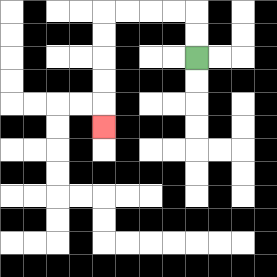{'start': '[8, 2]', 'end': '[4, 5]', 'path_directions': 'U,U,L,L,L,L,D,D,D,D,D', 'path_coordinates': '[[8, 2], [8, 1], [8, 0], [7, 0], [6, 0], [5, 0], [4, 0], [4, 1], [4, 2], [4, 3], [4, 4], [4, 5]]'}